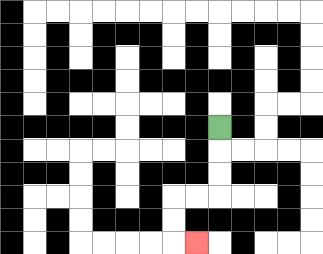{'start': '[9, 5]', 'end': '[8, 10]', 'path_directions': 'D,D,D,L,L,D,D,R', 'path_coordinates': '[[9, 5], [9, 6], [9, 7], [9, 8], [8, 8], [7, 8], [7, 9], [7, 10], [8, 10]]'}